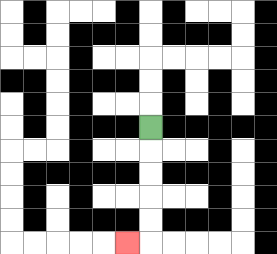{'start': '[6, 5]', 'end': '[5, 10]', 'path_directions': 'D,D,D,D,D,L', 'path_coordinates': '[[6, 5], [6, 6], [6, 7], [6, 8], [6, 9], [6, 10], [5, 10]]'}